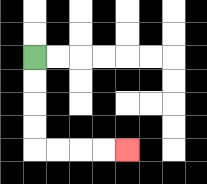{'start': '[1, 2]', 'end': '[5, 6]', 'path_directions': 'D,D,D,D,R,R,R,R', 'path_coordinates': '[[1, 2], [1, 3], [1, 4], [1, 5], [1, 6], [2, 6], [3, 6], [4, 6], [5, 6]]'}